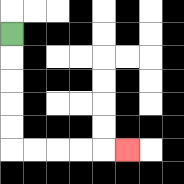{'start': '[0, 1]', 'end': '[5, 6]', 'path_directions': 'D,D,D,D,D,R,R,R,R,R', 'path_coordinates': '[[0, 1], [0, 2], [0, 3], [0, 4], [0, 5], [0, 6], [1, 6], [2, 6], [3, 6], [4, 6], [5, 6]]'}